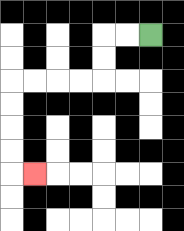{'start': '[6, 1]', 'end': '[1, 7]', 'path_directions': 'L,L,D,D,L,L,L,L,D,D,D,D,R', 'path_coordinates': '[[6, 1], [5, 1], [4, 1], [4, 2], [4, 3], [3, 3], [2, 3], [1, 3], [0, 3], [0, 4], [0, 5], [0, 6], [0, 7], [1, 7]]'}